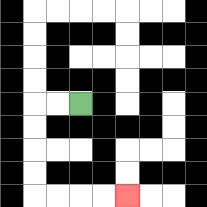{'start': '[3, 4]', 'end': '[5, 8]', 'path_directions': 'L,L,D,D,D,D,R,R,R,R', 'path_coordinates': '[[3, 4], [2, 4], [1, 4], [1, 5], [1, 6], [1, 7], [1, 8], [2, 8], [3, 8], [4, 8], [5, 8]]'}